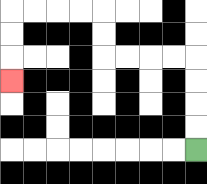{'start': '[8, 6]', 'end': '[0, 3]', 'path_directions': 'U,U,U,U,L,L,L,L,U,U,L,L,L,L,D,D,D', 'path_coordinates': '[[8, 6], [8, 5], [8, 4], [8, 3], [8, 2], [7, 2], [6, 2], [5, 2], [4, 2], [4, 1], [4, 0], [3, 0], [2, 0], [1, 0], [0, 0], [0, 1], [0, 2], [0, 3]]'}